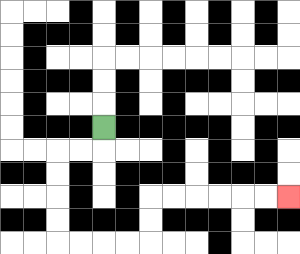{'start': '[4, 5]', 'end': '[12, 8]', 'path_directions': 'D,L,L,D,D,D,D,R,R,R,R,U,U,R,R,R,R,R,R', 'path_coordinates': '[[4, 5], [4, 6], [3, 6], [2, 6], [2, 7], [2, 8], [2, 9], [2, 10], [3, 10], [4, 10], [5, 10], [6, 10], [6, 9], [6, 8], [7, 8], [8, 8], [9, 8], [10, 8], [11, 8], [12, 8]]'}